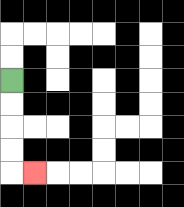{'start': '[0, 3]', 'end': '[1, 7]', 'path_directions': 'D,D,D,D,R', 'path_coordinates': '[[0, 3], [0, 4], [0, 5], [0, 6], [0, 7], [1, 7]]'}